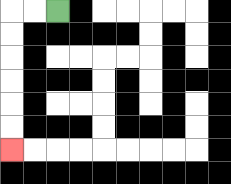{'start': '[2, 0]', 'end': '[0, 6]', 'path_directions': 'L,L,D,D,D,D,D,D', 'path_coordinates': '[[2, 0], [1, 0], [0, 0], [0, 1], [0, 2], [0, 3], [0, 4], [0, 5], [0, 6]]'}